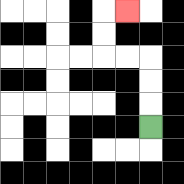{'start': '[6, 5]', 'end': '[5, 0]', 'path_directions': 'U,U,U,L,L,U,U,R', 'path_coordinates': '[[6, 5], [6, 4], [6, 3], [6, 2], [5, 2], [4, 2], [4, 1], [4, 0], [5, 0]]'}